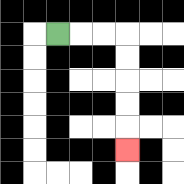{'start': '[2, 1]', 'end': '[5, 6]', 'path_directions': 'R,R,R,D,D,D,D,D', 'path_coordinates': '[[2, 1], [3, 1], [4, 1], [5, 1], [5, 2], [5, 3], [5, 4], [5, 5], [5, 6]]'}